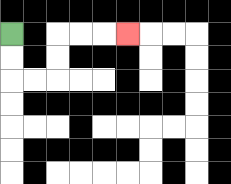{'start': '[0, 1]', 'end': '[5, 1]', 'path_directions': 'D,D,R,R,U,U,R,R,R', 'path_coordinates': '[[0, 1], [0, 2], [0, 3], [1, 3], [2, 3], [2, 2], [2, 1], [3, 1], [4, 1], [5, 1]]'}